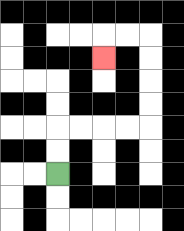{'start': '[2, 7]', 'end': '[4, 2]', 'path_directions': 'U,U,R,R,R,R,U,U,U,U,L,L,D', 'path_coordinates': '[[2, 7], [2, 6], [2, 5], [3, 5], [4, 5], [5, 5], [6, 5], [6, 4], [6, 3], [6, 2], [6, 1], [5, 1], [4, 1], [4, 2]]'}